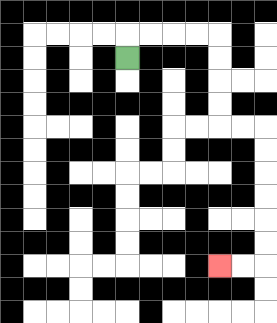{'start': '[5, 2]', 'end': '[9, 11]', 'path_directions': 'U,R,R,R,R,D,D,D,D,R,R,D,D,D,D,D,D,L,L', 'path_coordinates': '[[5, 2], [5, 1], [6, 1], [7, 1], [8, 1], [9, 1], [9, 2], [9, 3], [9, 4], [9, 5], [10, 5], [11, 5], [11, 6], [11, 7], [11, 8], [11, 9], [11, 10], [11, 11], [10, 11], [9, 11]]'}